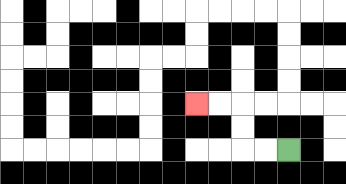{'start': '[12, 6]', 'end': '[8, 4]', 'path_directions': 'L,L,U,U,L,L', 'path_coordinates': '[[12, 6], [11, 6], [10, 6], [10, 5], [10, 4], [9, 4], [8, 4]]'}